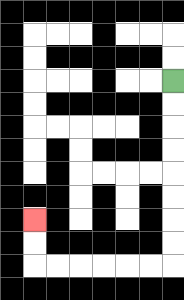{'start': '[7, 3]', 'end': '[1, 9]', 'path_directions': 'D,D,D,D,D,D,D,D,L,L,L,L,L,L,U,U', 'path_coordinates': '[[7, 3], [7, 4], [7, 5], [7, 6], [7, 7], [7, 8], [7, 9], [7, 10], [7, 11], [6, 11], [5, 11], [4, 11], [3, 11], [2, 11], [1, 11], [1, 10], [1, 9]]'}